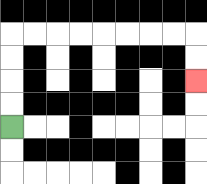{'start': '[0, 5]', 'end': '[8, 3]', 'path_directions': 'U,U,U,U,R,R,R,R,R,R,R,R,D,D', 'path_coordinates': '[[0, 5], [0, 4], [0, 3], [0, 2], [0, 1], [1, 1], [2, 1], [3, 1], [4, 1], [5, 1], [6, 1], [7, 1], [8, 1], [8, 2], [8, 3]]'}